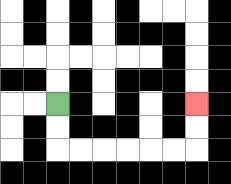{'start': '[2, 4]', 'end': '[8, 4]', 'path_directions': 'D,D,R,R,R,R,R,R,U,U', 'path_coordinates': '[[2, 4], [2, 5], [2, 6], [3, 6], [4, 6], [5, 6], [6, 6], [7, 6], [8, 6], [8, 5], [8, 4]]'}